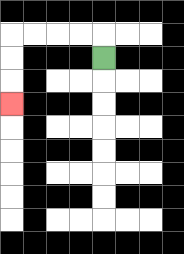{'start': '[4, 2]', 'end': '[0, 4]', 'path_directions': 'U,L,L,L,L,D,D,D', 'path_coordinates': '[[4, 2], [4, 1], [3, 1], [2, 1], [1, 1], [0, 1], [0, 2], [0, 3], [0, 4]]'}